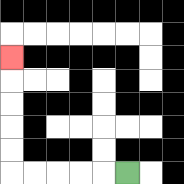{'start': '[5, 7]', 'end': '[0, 2]', 'path_directions': 'L,L,L,L,L,U,U,U,U,U', 'path_coordinates': '[[5, 7], [4, 7], [3, 7], [2, 7], [1, 7], [0, 7], [0, 6], [0, 5], [0, 4], [0, 3], [0, 2]]'}